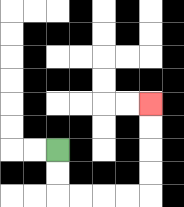{'start': '[2, 6]', 'end': '[6, 4]', 'path_directions': 'D,D,R,R,R,R,U,U,U,U', 'path_coordinates': '[[2, 6], [2, 7], [2, 8], [3, 8], [4, 8], [5, 8], [6, 8], [6, 7], [6, 6], [6, 5], [6, 4]]'}